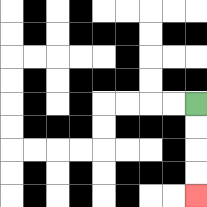{'start': '[8, 4]', 'end': '[8, 8]', 'path_directions': 'D,D,D,D', 'path_coordinates': '[[8, 4], [8, 5], [8, 6], [8, 7], [8, 8]]'}